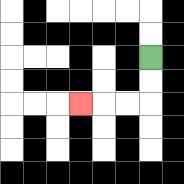{'start': '[6, 2]', 'end': '[3, 4]', 'path_directions': 'D,D,L,L,L', 'path_coordinates': '[[6, 2], [6, 3], [6, 4], [5, 4], [4, 4], [3, 4]]'}